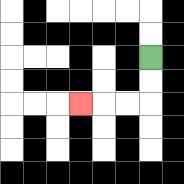{'start': '[6, 2]', 'end': '[3, 4]', 'path_directions': 'D,D,L,L,L', 'path_coordinates': '[[6, 2], [6, 3], [6, 4], [5, 4], [4, 4], [3, 4]]'}